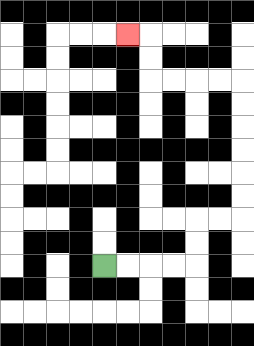{'start': '[4, 11]', 'end': '[5, 1]', 'path_directions': 'R,R,R,R,U,U,R,R,U,U,U,U,U,U,L,L,L,L,U,U,L', 'path_coordinates': '[[4, 11], [5, 11], [6, 11], [7, 11], [8, 11], [8, 10], [8, 9], [9, 9], [10, 9], [10, 8], [10, 7], [10, 6], [10, 5], [10, 4], [10, 3], [9, 3], [8, 3], [7, 3], [6, 3], [6, 2], [6, 1], [5, 1]]'}